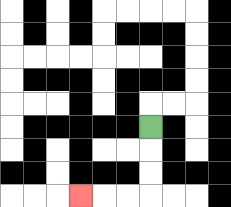{'start': '[6, 5]', 'end': '[3, 8]', 'path_directions': 'D,D,D,L,L,L', 'path_coordinates': '[[6, 5], [6, 6], [6, 7], [6, 8], [5, 8], [4, 8], [3, 8]]'}